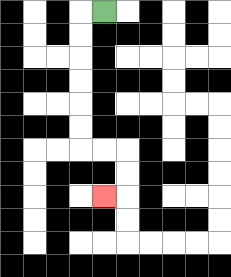{'start': '[4, 0]', 'end': '[4, 8]', 'path_directions': 'L,D,D,D,D,D,D,R,R,D,D,L', 'path_coordinates': '[[4, 0], [3, 0], [3, 1], [3, 2], [3, 3], [3, 4], [3, 5], [3, 6], [4, 6], [5, 6], [5, 7], [5, 8], [4, 8]]'}